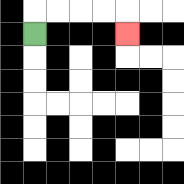{'start': '[1, 1]', 'end': '[5, 1]', 'path_directions': 'U,R,R,R,R,D', 'path_coordinates': '[[1, 1], [1, 0], [2, 0], [3, 0], [4, 0], [5, 0], [5, 1]]'}